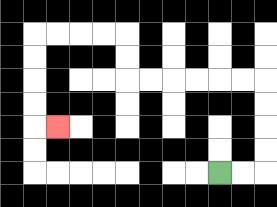{'start': '[9, 7]', 'end': '[2, 5]', 'path_directions': 'R,R,U,U,U,U,L,L,L,L,L,L,U,U,L,L,L,L,D,D,D,D,R', 'path_coordinates': '[[9, 7], [10, 7], [11, 7], [11, 6], [11, 5], [11, 4], [11, 3], [10, 3], [9, 3], [8, 3], [7, 3], [6, 3], [5, 3], [5, 2], [5, 1], [4, 1], [3, 1], [2, 1], [1, 1], [1, 2], [1, 3], [1, 4], [1, 5], [2, 5]]'}